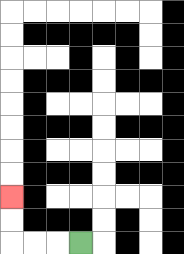{'start': '[3, 10]', 'end': '[0, 8]', 'path_directions': 'L,L,L,U,U', 'path_coordinates': '[[3, 10], [2, 10], [1, 10], [0, 10], [0, 9], [0, 8]]'}